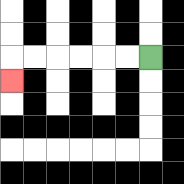{'start': '[6, 2]', 'end': '[0, 3]', 'path_directions': 'L,L,L,L,L,L,D', 'path_coordinates': '[[6, 2], [5, 2], [4, 2], [3, 2], [2, 2], [1, 2], [0, 2], [0, 3]]'}